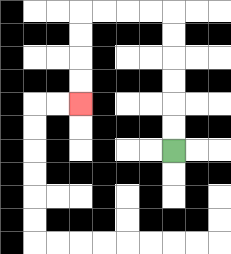{'start': '[7, 6]', 'end': '[3, 4]', 'path_directions': 'U,U,U,U,U,U,L,L,L,L,D,D,D,D', 'path_coordinates': '[[7, 6], [7, 5], [7, 4], [7, 3], [7, 2], [7, 1], [7, 0], [6, 0], [5, 0], [4, 0], [3, 0], [3, 1], [3, 2], [3, 3], [3, 4]]'}